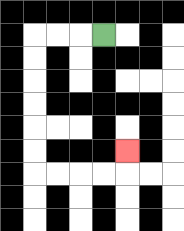{'start': '[4, 1]', 'end': '[5, 6]', 'path_directions': 'L,L,L,D,D,D,D,D,D,R,R,R,R,U', 'path_coordinates': '[[4, 1], [3, 1], [2, 1], [1, 1], [1, 2], [1, 3], [1, 4], [1, 5], [1, 6], [1, 7], [2, 7], [3, 7], [4, 7], [5, 7], [5, 6]]'}